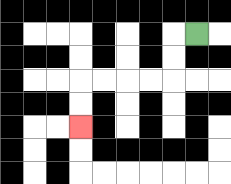{'start': '[8, 1]', 'end': '[3, 5]', 'path_directions': 'L,D,D,L,L,L,L,D,D', 'path_coordinates': '[[8, 1], [7, 1], [7, 2], [7, 3], [6, 3], [5, 3], [4, 3], [3, 3], [3, 4], [3, 5]]'}